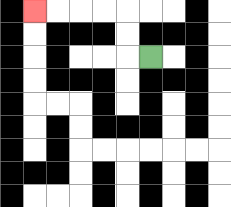{'start': '[6, 2]', 'end': '[1, 0]', 'path_directions': 'L,U,U,L,L,L,L', 'path_coordinates': '[[6, 2], [5, 2], [5, 1], [5, 0], [4, 0], [3, 0], [2, 0], [1, 0]]'}